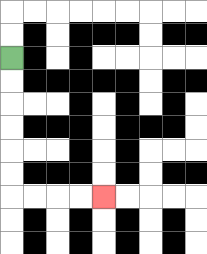{'start': '[0, 2]', 'end': '[4, 8]', 'path_directions': 'D,D,D,D,D,D,R,R,R,R', 'path_coordinates': '[[0, 2], [0, 3], [0, 4], [0, 5], [0, 6], [0, 7], [0, 8], [1, 8], [2, 8], [3, 8], [4, 8]]'}